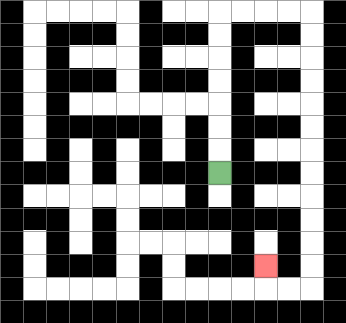{'start': '[9, 7]', 'end': '[11, 11]', 'path_directions': 'U,U,U,U,U,U,U,R,R,R,R,D,D,D,D,D,D,D,D,D,D,D,D,L,L,U', 'path_coordinates': '[[9, 7], [9, 6], [9, 5], [9, 4], [9, 3], [9, 2], [9, 1], [9, 0], [10, 0], [11, 0], [12, 0], [13, 0], [13, 1], [13, 2], [13, 3], [13, 4], [13, 5], [13, 6], [13, 7], [13, 8], [13, 9], [13, 10], [13, 11], [13, 12], [12, 12], [11, 12], [11, 11]]'}